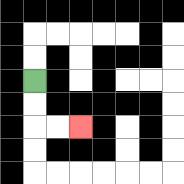{'start': '[1, 3]', 'end': '[3, 5]', 'path_directions': 'D,D,R,R', 'path_coordinates': '[[1, 3], [1, 4], [1, 5], [2, 5], [3, 5]]'}